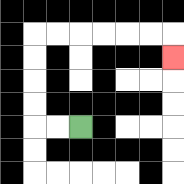{'start': '[3, 5]', 'end': '[7, 2]', 'path_directions': 'L,L,U,U,U,U,R,R,R,R,R,R,D', 'path_coordinates': '[[3, 5], [2, 5], [1, 5], [1, 4], [1, 3], [1, 2], [1, 1], [2, 1], [3, 1], [4, 1], [5, 1], [6, 1], [7, 1], [7, 2]]'}